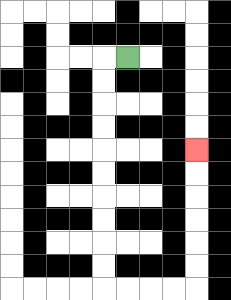{'start': '[5, 2]', 'end': '[8, 6]', 'path_directions': 'L,D,D,D,D,D,D,D,D,D,D,R,R,R,R,U,U,U,U,U,U', 'path_coordinates': '[[5, 2], [4, 2], [4, 3], [4, 4], [4, 5], [4, 6], [4, 7], [4, 8], [4, 9], [4, 10], [4, 11], [4, 12], [5, 12], [6, 12], [7, 12], [8, 12], [8, 11], [8, 10], [8, 9], [8, 8], [8, 7], [8, 6]]'}